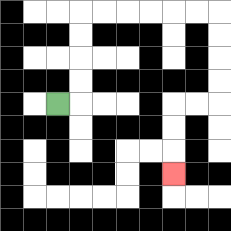{'start': '[2, 4]', 'end': '[7, 7]', 'path_directions': 'R,U,U,U,U,R,R,R,R,R,R,D,D,D,D,L,L,D,D,D', 'path_coordinates': '[[2, 4], [3, 4], [3, 3], [3, 2], [3, 1], [3, 0], [4, 0], [5, 0], [6, 0], [7, 0], [8, 0], [9, 0], [9, 1], [9, 2], [9, 3], [9, 4], [8, 4], [7, 4], [7, 5], [7, 6], [7, 7]]'}